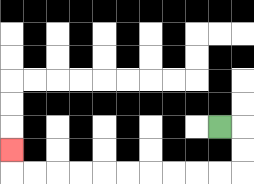{'start': '[9, 5]', 'end': '[0, 6]', 'path_directions': 'R,D,D,L,L,L,L,L,L,L,L,L,L,U', 'path_coordinates': '[[9, 5], [10, 5], [10, 6], [10, 7], [9, 7], [8, 7], [7, 7], [6, 7], [5, 7], [4, 7], [3, 7], [2, 7], [1, 7], [0, 7], [0, 6]]'}